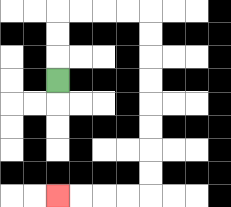{'start': '[2, 3]', 'end': '[2, 8]', 'path_directions': 'U,U,U,R,R,R,R,D,D,D,D,D,D,D,D,L,L,L,L', 'path_coordinates': '[[2, 3], [2, 2], [2, 1], [2, 0], [3, 0], [4, 0], [5, 0], [6, 0], [6, 1], [6, 2], [6, 3], [6, 4], [6, 5], [6, 6], [6, 7], [6, 8], [5, 8], [4, 8], [3, 8], [2, 8]]'}